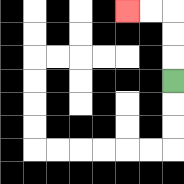{'start': '[7, 3]', 'end': '[5, 0]', 'path_directions': 'U,U,U,L,L', 'path_coordinates': '[[7, 3], [7, 2], [7, 1], [7, 0], [6, 0], [5, 0]]'}